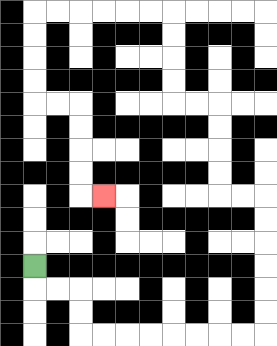{'start': '[1, 11]', 'end': '[4, 8]', 'path_directions': 'D,R,R,D,D,R,R,R,R,R,R,R,R,U,U,U,U,U,U,L,L,U,U,U,U,L,L,U,U,U,U,L,L,L,L,L,L,D,D,D,D,R,R,D,D,D,D,R', 'path_coordinates': '[[1, 11], [1, 12], [2, 12], [3, 12], [3, 13], [3, 14], [4, 14], [5, 14], [6, 14], [7, 14], [8, 14], [9, 14], [10, 14], [11, 14], [11, 13], [11, 12], [11, 11], [11, 10], [11, 9], [11, 8], [10, 8], [9, 8], [9, 7], [9, 6], [9, 5], [9, 4], [8, 4], [7, 4], [7, 3], [7, 2], [7, 1], [7, 0], [6, 0], [5, 0], [4, 0], [3, 0], [2, 0], [1, 0], [1, 1], [1, 2], [1, 3], [1, 4], [2, 4], [3, 4], [3, 5], [3, 6], [3, 7], [3, 8], [4, 8]]'}